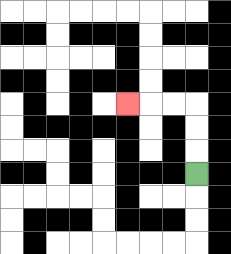{'start': '[8, 7]', 'end': '[5, 4]', 'path_directions': 'U,U,U,L,L,L', 'path_coordinates': '[[8, 7], [8, 6], [8, 5], [8, 4], [7, 4], [6, 4], [5, 4]]'}